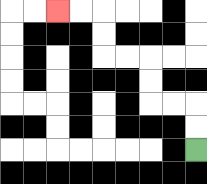{'start': '[8, 6]', 'end': '[2, 0]', 'path_directions': 'U,U,L,L,U,U,L,L,U,U,L,L', 'path_coordinates': '[[8, 6], [8, 5], [8, 4], [7, 4], [6, 4], [6, 3], [6, 2], [5, 2], [4, 2], [4, 1], [4, 0], [3, 0], [2, 0]]'}